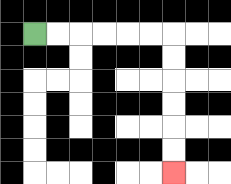{'start': '[1, 1]', 'end': '[7, 7]', 'path_directions': 'R,R,R,R,R,R,D,D,D,D,D,D', 'path_coordinates': '[[1, 1], [2, 1], [3, 1], [4, 1], [5, 1], [6, 1], [7, 1], [7, 2], [7, 3], [7, 4], [7, 5], [7, 6], [7, 7]]'}